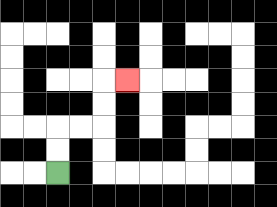{'start': '[2, 7]', 'end': '[5, 3]', 'path_directions': 'U,U,R,R,U,U,R', 'path_coordinates': '[[2, 7], [2, 6], [2, 5], [3, 5], [4, 5], [4, 4], [4, 3], [5, 3]]'}